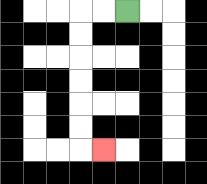{'start': '[5, 0]', 'end': '[4, 6]', 'path_directions': 'L,L,D,D,D,D,D,D,R', 'path_coordinates': '[[5, 0], [4, 0], [3, 0], [3, 1], [3, 2], [3, 3], [3, 4], [3, 5], [3, 6], [4, 6]]'}